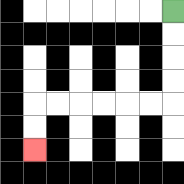{'start': '[7, 0]', 'end': '[1, 6]', 'path_directions': 'D,D,D,D,L,L,L,L,L,L,D,D', 'path_coordinates': '[[7, 0], [7, 1], [7, 2], [7, 3], [7, 4], [6, 4], [5, 4], [4, 4], [3, 4], [2, 4], [1, 4], [1, 5], [1, 6]]'}